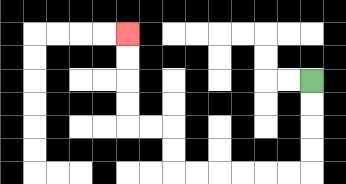{'start': '[13, 3]', 'end': '[5, 1]', 'path_directions': 'D,D,D,D,L,L,L,L,L,L,U,U,L,L,U,U,U,U', 'path_coordinates': '[[13, 3], [13, 4], [13, 5], [13, 6], [13, 7], [12, 7], [11, 7], [10, 7], [9, 7], [8, 7], [7, 7], [7, 6], [7, 5], [6, 5], [5, 5], [5, 4], [5, 3], [5, 2], [5, 1]]'}